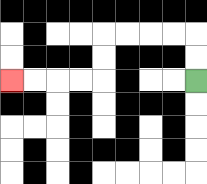{'start': '[8, 3]', 'end': '[0, 3]', 'path_directions': 'U,U,L,L,L,L,D,D,L,L,L,L', 'path_coordinates': '[[8, 3], [8, 2], [8, 1], [7, 1], [6, 1], [5, 1], [4, 1], [4, 2], [4, 3], [3, 3], [2, 3], [1, 3], [0, 3]]'}